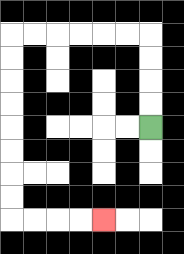{'start': '[6, 5]', 'end': '[4, 9]', 'path_directions': 'U,U,U,U,L,L,L,L,L,L,D,D,D,D,D,D,D,D,R,R,R,R', 'path_coordinates': '[[6, 5], [6, 4], [6, 3], [6, 2], [6, 1], [5, 1], [4, 1], [3, 1], [2, 1], [1, 1], [0, 1], [0, 2], [0, 3], [0, 4], [0, 5], [0, 6], [0, 7], [0, 8], [0, 9], [1, 9], [2, 9], [3, 9], [4, 9]]'}